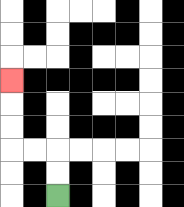{'start': '[2, 8]', 'end': '[0, 3]', 'path_directions': 'U,U,L,L,U,U,U', 'path_coordinates': '[[2, 8], [2, 7], [2, 6], [1, 6], [0, 6], [0, 5], [0, 4], [0, 3]]'}